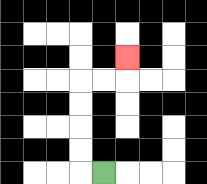{'start': '[4, 7]', 'end': '[5, 2]', 'path_directions': 'L,U,U,U,U,R,R,U', 'path_coordinates': '[[4, 7], [3, 7], [3, 6], [3, 5], [3, 4], [3, 3], [4, 3], [5, 3], [5, 2]]'}